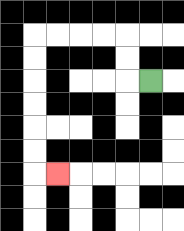{'start': '[6, 3]', 'end': '[2, 7]', 'path_directions': 'L,U,U,L,L,L,L,D,D,D,D,D,D,R', 'path_coordinates': '[[6, 3], [5, 3], [5, 2], [5, 1], [4, 1], [3, 1], [2, 1], [1, 1], [1, 2], [1, 3], [1, 4], [1, 5], [1, 6], [1, 7], [2, 7]]'}